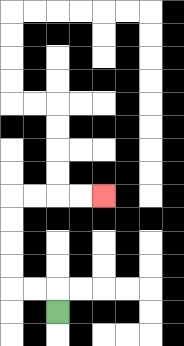{'start': '[2, 13]', 'end': '[4, 8]', 'path_directions': 'U,L,L,U,U,U,U,R,R,R,R', 'path_coordinates': '[[2, 13], [2, 12], [1, 12], [0, 12], [0, 11], [0, 10], [0, 9], [0, 8], [1, 8], [2, 8], [3, 8], [4, 8]]'}